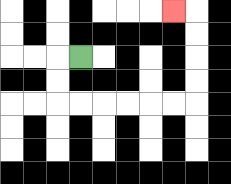{'start': '[3, 2]', 'end': '[7, 0]', 'path_directions': 'L,D,D,R,R,R,R,R,R,U,U,U,U,L', 'path_coordinates': '[[3, 2], [2, 2], [2, 3], [2, 4], [3, 4], [4, 4], [5, 4], [6, 4], [7, 4], [8, 4], [8, 3], [8, 2], [8, 1], [8, 0], [7, 0]]'}